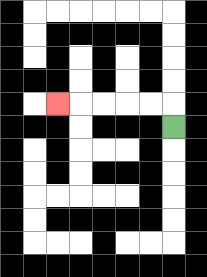{'start': '[7, 5]', 'end': '[2, 4]', 'path_directions': 'U,L,L,L,L,L', 'path_coordinates': '[[7, 5], [7, 4], [6, 4], [5, 4], [4, 4], [3, 4], [2, 4]]'}